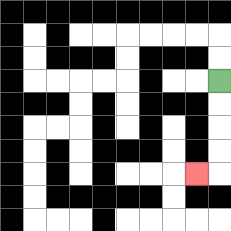{'start': '[9, 3]', 'end': '[8, 7]', 'path_directions': 'D,D,D,D,L', 'path_coordinates': '[[9, 3], [9, 4], [9, 5], [9, 6], [9, 7], [8, 7]]'}